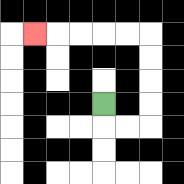{'start': '[4, 4]', 'end': '[1, 1]', 'path_directions': 'D,R,R,U,U,U,U,L,L,L,L,L', 'path_coordinates': '[[4, 4], [4, 5], [5, 5], [6, 5], [6, 4], [6, 3], [6, 2], [6, 1], [5, 1], [4, 1], [3, 1], [2, 1], [1, 1]]'}